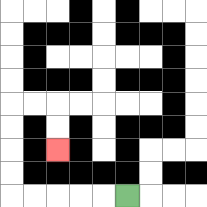{'start': '[5, 8]', 'end': '[2, 6]', 'path_directions': 'L,L,L,L,L,U,U,U,U,R,R,D,D', 'path_coordinates': '[[5, 8], [4, 8], [3, 8], [2, 8], [1, 8], [0, 8], [0, 7], [0, 6], [0, 5], [0, 4], [1, 4], [2, 4], [2, 5], [2, 6]]'}